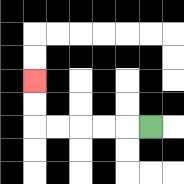{'start': '[6, 5]', 'end': '[1, 3]', 'path_directions': 'L,L,L,L,L,U,U', 'path_coordinates': '[[6, 5], [5, 5], [4, 5], [3, 5], [2, 5], [1, 5], [1, 4], [1, 3]]'}